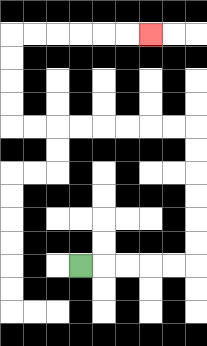{'start': '[3, 11]', 'end': '[6, 1]', 'path_directions': 'R,R,R,R,R,U,U,U,U,U,U,L,L,L,L,L,L,L,L,U,U,U,U,R,R,R,R,R,R', 'path_coordinates': '[[3, 11], [4, 11], [5, 11], [6, 11], [7, 11], [8, 11], [8, 10], [8, 9], [8, 8], [8, 7], [8, 6], [8, 5], [7, 5], [6, 5], [5, 5], [4, 5], [3, 5], [2, 5], [1, 5], [0, 5], [0, 4], [0, 3], [0, 2], [0, 1], [1, 1], [2, 1], [3, 1], [4, 1], [5, 1], [6, 1]]'}